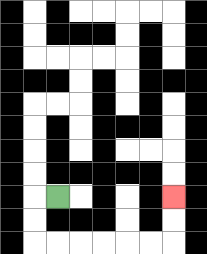{'start': '[2, 8]', 'end': '[7, 8]', 'path_directions': 'L,D,D,R,R,R,R,R,R,U,U', 'path_coordinates': '[[2, 8], [1, 8], [1, 9], [1, 10], [2, 10], [3, 10], [4, 10], [5, 10], [6, 10], [7, 10], [7, 9], [7, 8]]'}